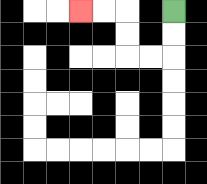{'start': '[7, 0]', 'end': '[3, 0]', 'path_directions': 'D,D,L,L,U,U,L,L', 'path_coordinates': '[[7, 0], [7, 1], [7, 2], [6, 2], [5, 2], [5, 1], [5, 0], [4, 0], [3, 0]]'}